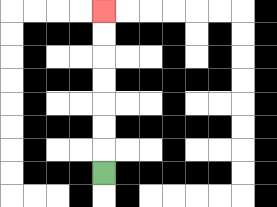{'start': '[4, 7]', 'end': '[4, 0]', 'path_directions': 'U,U,U,U,U,U,U', 'path_coordinates': '[[4, 7], [4, 6], [4, 5], [4, 4], [4, 3], [4, 2], [4, 1], [4, 0]]'}